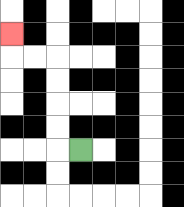{'start': '[3, 6]', 'end': '[0, 1]', 'path_directions': 'L,U,U,U,U,L,L,U', 'path_coordinates': '[[3, 6], [2, 6], [2, 5], [2, 4], [2, 3], [2, 2], [1, 2], [0, 2], [0, 1]]'}